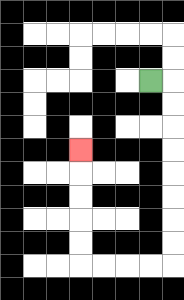{'start': '[6, 3]', 'end': '[3, 6]', 'path_directions': 'R,D,D,D,D,D,D,D,D,L,L,L,L,U,U,U,U,U', 'path_coordinates': '[[6, 3], [7, 3], [7, 4], [7, 5], [7, 6], [7, 7], [7, 8], [7, 9], [7, 10], [7, 11], [6, 11], [5, 11], [4, 11], [3, 11], [3, 10], [3, 9], [3, 8], [3, 7], [3, 6]]'}